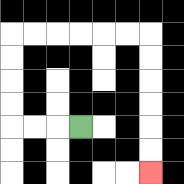{'start': '[3, 5]', 'end': '[6, 7]', 'path_directions': 'L,L,L,U,U,U,U,R,R,R,R,R,R,D,D,D,D,D,D', 'path_coordinates': '[[3, 5], [2, 5], [1, 5], [0, 5], [0, 4], [0, 3], [0, 2], [0, 1], [1, 1], [2, 1], [3, 1], [4, 1], [5, 1], [6, 1], [6, 2], [6, 3], [6, 4], [6, 5], [6, 6], [6, 7]]'}